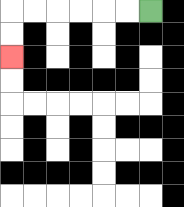{'start': '[6, 0]', 'end': '[0, 2]', 'path_directions': 'L,L,L,L,L,L,D,D', 'path_coordinates': '[[6, 0], [5, 0], [4, 0], [3, 0], [2, 0], [1, 0], [0, 0], [0, 1], [0, 2]]'}